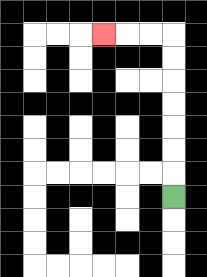{'start': '[7, 8]', 'end': '[4, 1]', 'path_directions': 'U,U,U,U,U,U,U,L,L,L', 'path_coordinates': '[[7, 8], [7, 7], [7, 6], [7, 5], [7, 4], [7, 3], [7, 2], [7, 1], [6, 1], [5, 1], [4, 1]]'}